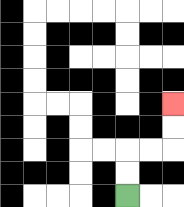{'start': '[5, 8]', 'end': '[7, 4]', 'path_directions': 'U,U,R,R,U,U', 'path_coordinates': '[[5, 8], [5, 7], [5, 6], [6, 6], [7, 6], [7, 5], [7, 4]]'}